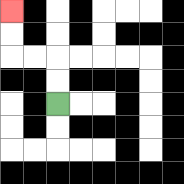{'start': '[2, 4]', 'end': '[0, 0]', 'path_directions': 'U,U,L,L,U,U', 'path_coordinates': '[[2, 4], [2, 3], [2, 2], [1, 2], [0, 2], [0, 1], [0, 0]]'}